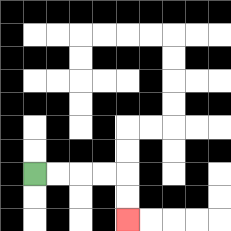{'start': '[1, 7]', 'end': '[5, 9]', 'path_directions': 'R,R,R,R,D,D', 'path_coordinates': '[[1, 7], [2, 7], [3, 7], [4, 7], [5, 7], [5, 8], [5, 9]]'}